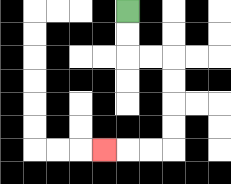{'start': '[5, 0]', 'end': '[4, 6]', 'path_directions': 'D,D,R,R,D,D,D,D,L,L,L', 'path_coordinates': '[[5, 0], [5, 1], [5, 2], [6, 2], [7, 2], [7, 3], [7, 4], [7, 5], [7, 6], [6, 6], [5, 6], [4, 6]]'}